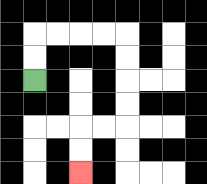{'start': '[1, 3]', 'end': '[3, 7]', 'path_directions': 'U,U,R,R,R,R,D,D,D,D,L,L,D,D', 'path_coordinates': '[[1, 3], [1, 2], [1, 1], [2, 1], [3, 1], [4, 1], [5, 1], [5, 2], [5, 3], [5, 4], [5, 5], [4, 5], [3, 5], [3, 6], [3, 7]]'}